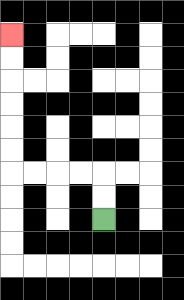{'start': '[4, 9]', 'end': '[0, 1]', 'path_directions': 'U,U,L,L,L,L,U,U,U,U,U,U', 'path_coordinates': '[[4, 9], [4, 8], [4, 7], [3, 7], [2, 7], [1, 7], [0, 7], [0, 6], [0, 5], [0, 4], [0, 3], [0, 2], [0, 1]]'}